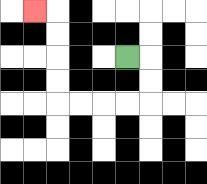{'start': '[5, 2]', 'end': '[1, 0]', 'path_directions': 'R,D,D,L,L,L,L,U,U,U,U,L', 'path_coordinates': '[[5, 2], [6, 2], [6, 3], [6, 4], [5, 4], [4, 4], [3, 4], [2, 4], [2, 3], [2, 2], [2, 1], [2, 0], [1, 0]]'}